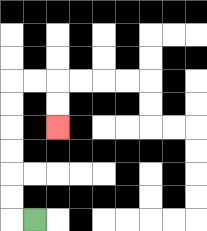{'start': '[1, 9]', 'end': '[2, 5]', 'path_directions': 'L,U,U,U,U,U,U,R,R,D,D', 'path_coordinates': '[[1, 9], [0, 9], [0, 8], [0, 7], [0, 6], [0, 5], [0, 4], [0, 3], [1, 3], [2, 3], [2, 4], [2, 5]]'}